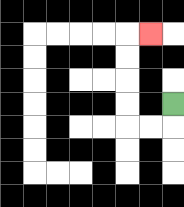{'start': '[7, 4]', 'end': '[6, 1]', 'path_directions': 'D,L,L,U,U,U,U,R', 'path_coordinates': '[[7, 4], [7, 5], [6, 5], [5, 5], [5, 4], [5, 3], [5, 2], [5, 1], [6, 1]]'}